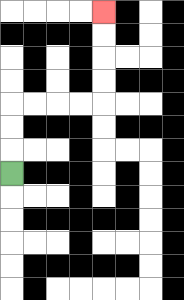{'start': '[0, 7]', 'end': '[4, 0]', 'path_directions': 'U,U,U,R,R,R,R,U,U,U,U', 'path_coordinates': '[[0, 7], [0, 6], [0, 5], [0, 4], [1, 4], [2, 4], [3, 4], [4, 4], [4, 3], [4, 2], [4, 1], [4, 0]]'}